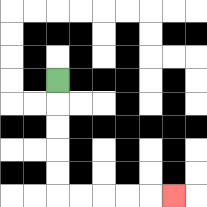{'start': '[2, 3]', 'end': '[7, 8]', 'path_directions': 'D,D,D,D,D,R,R,R,R,R', 'path_coordinates': '[[2, 3], [2, 4], [2, 5], [2, 6], [2, 7], [2, 8], [3, 8], [4, 8], [5, 8], [6, 8], [7, 8]]'}